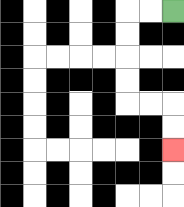{'start': '[7, 0]', 'end': '[7, 6]', 'path_directions': 'L,L,D,D,D,D,R,R,D,D', 'path_coordinates': '[[7, 0], [6, 0], [5, 0], [5, 1], [5, 2], [5, 3], [5, 4], [6, 4], [7, 4], [7, 5], [7, 6]]'}